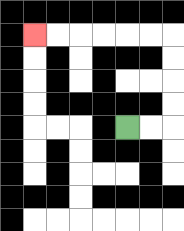{'start': '[5, 5]', 'end': '[1, 1]', 'path_directions': 'R,R,U,U,U,U,L,L,L,L,L,L', 'path_coordinates': '[[5, 5], [6, 5], [7, 5], [7, 4], [7, 3], [7, 2], [7, 1], [6, 1], [5, 1], [4, 1], [3, 1], [2, 1], [1, 1]]'}